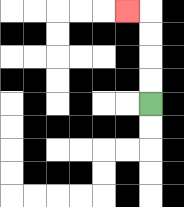{'start': '[6, 4]', 'end': '[5, 0]', 'path_directions': 'U,U,U,U,L', 'path_coordinates': '[[6, 4], [6, 3], [6, 2], [6, 1], [6, 0], [5, 0]]'}